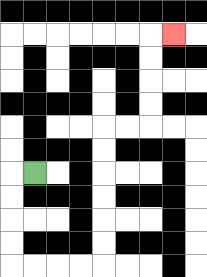{'start': '[1, 7]', 'end': '[7, 1]', 'path_directions': 'L,D,D,D,D,R,R,R,R,U,U,U,U,U,U,R,R,U,U,U,U,R', 'path_coordinates': '[[1, 7], [0, 7], [0, 8], [0, 9], [0, 10], [0, 11], [1, 11], [2, 11], [3, 11], [4, 11], [4, 10], [4, 9], [4, 8], [4, 7], [4, 6], [4, 5], [5, 5], [6, 5], [6, 4], [6, 3], [6, 2], [6, 1], [7, 1]]'}